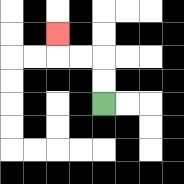{'start': '[4, 4]', 'end': '[2, 1]', 'path_directions': 'U,U,L,L,U', 'path_coordinates': '[[4, 4], [4, 3], [4, 2], [3, 2], [2, 2], [2, 1]]'}